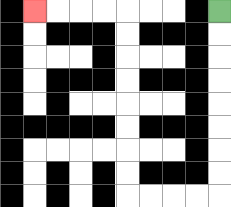{'start': '[9, 0]', 'end': '[1, 0]', 'path_directions': 'D,D,D,D,D,D,D,D,L,L,L,L,U,U,U,U,U,U,U,U,L,L,L,L', 'path_coordinates': '[[9, 0], [9, 1], [9, 2], [9, 3], [9, 4], [9, 5], [9, 6], [9, 7], [9, 8], [8, 8], [7, 8], [6, 8], [5, 8], [5, 7], [5, 6], [5, 5], [5, 4], [5, 3], [5, 2], [5, 1], [5, 0], [4, 0], [3, 0], [2, 0], [1, 0]]'}